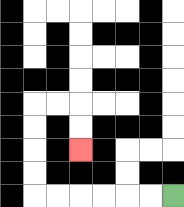{'start': '[7, 8]', 'end': '[3, 6]', 'path_directions': 'L,L,L,L,L,L,U,U,U,U,R,R,D,D', 'path_coordinates': '[[7, 8], [6, 8], [5, 8], [4, 8], [3, 8], [2, 8], [1, 8], [1, 7], [1, 6], [1, 5], [1, 4], [2, 4], [3, 4], [3, 5], [3, 6]]'}